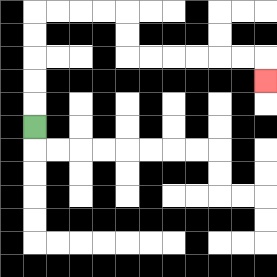{'start': '[1, 5]', 'end': '[11, 3]', 'path_directions': 'U,U,U,U,U,R,R,R,R,D,D,R,R,R,R,R,R,D', 'path_coordinates': '[[1, 5], [1, 4], [1, 3], [1, 2], [1, 1], [1, 0], [2, 0], [3, 0], [4, 0], [5, 0], [5, 1], [5, 2], [6, 2], [7, 2], [8, 2], [9, 2], [10, 2], [11, 2], [11, 3]]'}